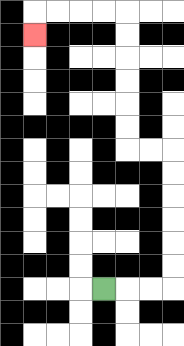{'start': '[4, 12]', 'end': '[1, 1]', 'path_directions': 'R,R,R,U,U,U,U,U,U,L,L,U,U,U,U,U,U,L,L,L,L,D', 'path_coordinates': '[[4, 12], [5, 12], [6, 12], [7, 12], [7, 11], [7, 10], [7, 9], [7, 8], [7, 7], [7, 6], [6, 6], [5, 6], [5, 5], [5, 4], [5, 3], [5, 2], [5, 1], [5, 0], [4, 0], [3, 0], [2, 0], [1, 0], [1, 1]]'}